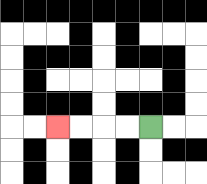{'start': '[6, 5]', 'end': '[2, 5]', 'path_directions': 'L,L,L,L', 'path_coordinates': '[[6, 5], [5, 5], [4, 5], [3, 5], [2, 5]]'}